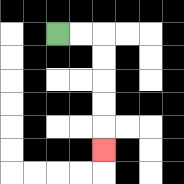{'start': '[2, 1]', 'end': '[4, 6]', 'path_directions': 'R,R,D,D,D,D,D', 'path_coordinates': '[[2, 1], [3, 1], [4, 1], [4, 2], [4, 3], [4, 4], [4, 5], [4, 6]]'}